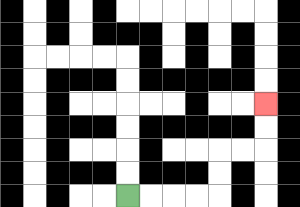{'start': '[5, 8]', 'end': '[11, 4]', 'path_directions': 'R,R,R,R,U,U,R,R,U,U', 'path_coordinates': '[[5, 8], [6, 8], [7, 8], [8, 8], [9, 8], [9, 7], [9, 6], [10, 6], [11, 6], [11, 5], [11, 4]]'}